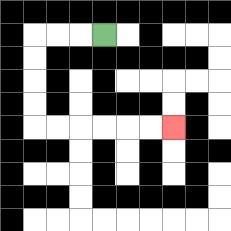{'start': '[4, 1]', 'end': '[7, 5]', 'path_directions': 'L,L,L,D,D,D,D,R,R,R,R,R,R', 'path_coordinates': '[[4, 1], [3, 1], [2, 1], [1, 1], [1, 2], [1, 3], [1, 4], [1, 5], [2, 5], [3, 5], [4, 5], [5, 5], [6, 5], [7, 5]]'}